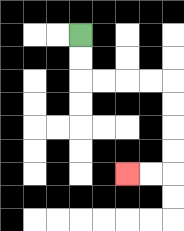{'start': '[3, 1]', 'end': '[5, 7]', 'path_directions': 'D,D,R,R,R,R,D,D,D,D,L,L', 'path_coordinates': '[[3, 1], [3, 2], [3, 3], [4, 3], [5, 3], [6, 3], [7, 3], [7, 4], [7, 5], [7, 6], [7, 7], [6, 7], [5, 7]]'}